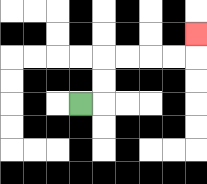{'start': '[3, 4]', 'end': '[8, 1]', 'path_directions': 'R,U,U,R,R,R,R,U', 'path_coordinates': '[[3, 4], [4, 4], [4, 3], [4, 2], [5, 2], [6, 2], [7, 2], [8, 2], [8, 1]]'}